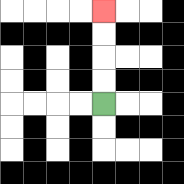{'start': '[4, 4]', 'end': '[4, 0]', 'path_directions': 'U,U,U,U', 'path_coordinates': '[[4, 4], [4, 3], [4, 2], [4, 1], [4, 0]]'}